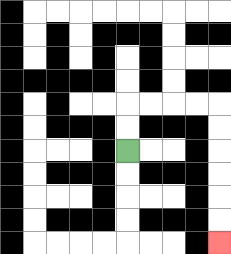{'start': '[5, 6]', 'end': '[9, 10]', 'path_directions': 'U,U,R,R,R,R,D,D,D,D,D,D', 'path_coordinates': '[[5, 6], [5, 5], [5, 4], [6, 4], [7, 4], [8, 4], [9, 4], [9, 5], [9, 6], [9, 7], [9, 8], [9, 9], [9, 10]]'}